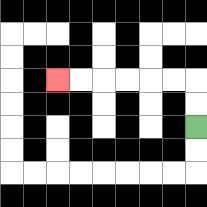{'start': '[8, 5]', 'end': '[2, 3]', 'path_directions': 'U,U,L,L,L,L,L,L', 'path_coordinates': '[[8, 5], [8, 4], [8, 3], [7, 3], [6, 3], [5, 3], [4, 3], [3, 3], [2, 3]]'}